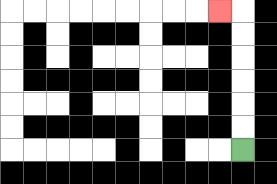{'start': '[10, 6]', 'end': '[9, 0]', 'path_directions': 'U,U,U,U,U,U,L', 'path_coordinates': '[[10, 6], [10, 5], [10, 4], [10, 3], [10, 2], [10, 1], [10, 0], [9, 0]]'}